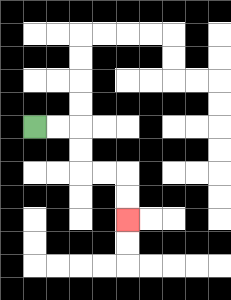{'start': '[1, 5]', 'end': '[5, 9]', 'path_directions': 'R,R,D,D,R,R,D,D', 'path_coordinates': '[[1, 5], [2, 5], [3, 5], [3, 6], [3, 7], [4, 7], [5, 7], [5, 8], [5, 9]]'}